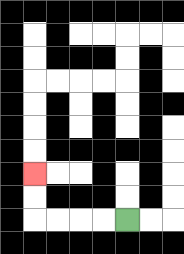{'start': '[5, 9]', 'end': '[1, 7]', 'path_directions': 'L,L,L,L,U,U', 'path_coordinates': '[[5, 9], [4, 9], [3, 9], [2, 9], [1, 9], [1, 8], [1, 7]]'}